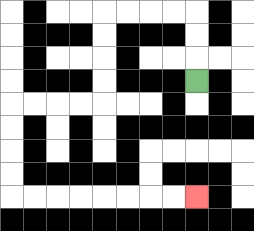{'start': '[8, 3]', 'end': '[8, 8]', 'path_directions': 'U,U,U,L,L,L,L,D,D,D,D,L,L,L,L,D,D,D,D,R,R,R,R,R,R,R,R', 'path_coordinates': '[[8, 3], [8, 2], [8, 1], [8, 0], [7, 0], [6, 0], [5, 0], [4, 0], [4, 1], [4, 2], [4, 3], [4, 4], [3, 4], [2, 4], [1, 4], [0, 4], [0, 5], [0, 6], [0, 7], [0, 8], [1, 8], [2, 8], [3, 8], [4, 8], [5, 8], [6, 8], [7, 8], [8, 8]]'}